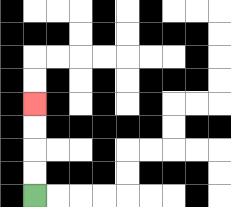{'start': '[1, 8]', 'end': '[1, 4]', 'path_directions': 'U,U,U,U', 'path_coordinates': '[[1, 8], [1, 7], [1, 6], [1, 5], [1, 4]]'}